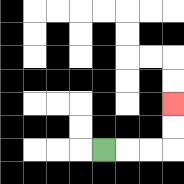{'start': '[4, 6]', 'end': '[7, 4]', 'path_directions': 'R,R,R,U,U', 'path_coordinates': '[[4, 6], [5, 6], [6, 6], [7, 6], [7, 5], [7, 4]]'}